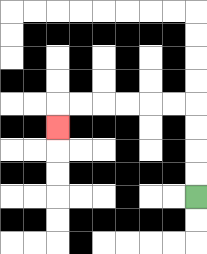{'start': '[8, 8]', 'end': '[2, 5]', 'path_directions': 'U,U,U,U,L,L,L,L,L,L,D', 'path_coordinates': '[[8, 8], [8, 7], [8, 6], [8, 5], [8, 4], [7, 4], [6, 4], [5, 4], [4, 4], [3, 4], [2, 4], [2, 5]]'}